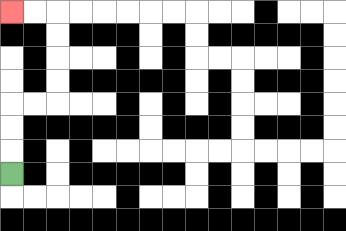{'start': '[0, 7]', 'end': '[0, 0]', 'path_directions': 'U,U,U,R,R,U,U,U,U,L,L', 'path_coordinates': '[[0, 7], [0, 6], [0, 5], [0, 4], [1, 4], [2, 4], [2, 3], [2, 2], [2, 1], [2, 0], [1, 0], [0, 0]]'}